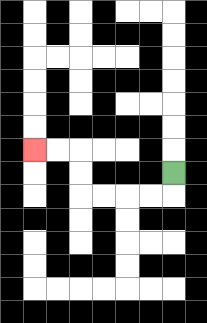{'start': '[7, 7]', 'end': '[1, 6]', 'path_directions': 'D,L,L,L,L,U,U,L,L', 'path_coordinates': '[[7, 7], [7, 8], [6, 8], [5, 8], [4, 8], [3, 8], [3, 7], [3, 6], [2, 6], [1, 6]]'}